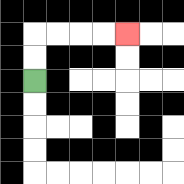{'start': '[1, 3]', 'end': '[5, 1]', 'path_directions': 'U,U,R,R,R,R', 'path_coordinates': '[[1, 3], [1, 2], [1, 1], [2, 1], [3, 1], [4, 1], [5, 1]]'}